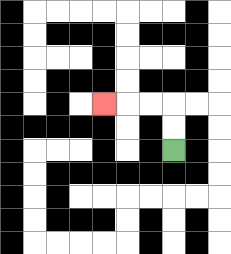{'start': '[7, 6]', 'end': '[4, 4]', 'path_directions': 'U,U,L,L,L', 'path_coordinates': '[[7, 6], [7, 5], [7, 4], [6, 4], [5, 4], [4, 4]]'}